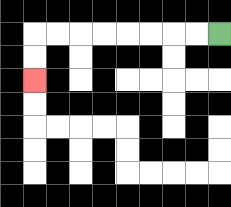{'start': '[9, 1]', 'end': '[1, 3]', 'path_directions': 'L,L,L,L,L,L,L,L,D,D', 'path_coordinates': '[[9, 1], [8, 1], [7, 1], [6, 1], [5, 1], [4, 1], [3, 1], [2, 1], [1, 1], [1, 2], [1, 3]]'}